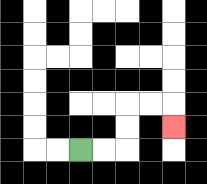{'start': '[3, 6]', 'end': '[7, 5]', 'path_directions': 'R,R,U,U,R,R,D', 'path_coordinates': '[[3, 6], [4, 6], [5, 6], [5, 5], [5, 4], [6, 4], [7, 4], [7, 5]]'}